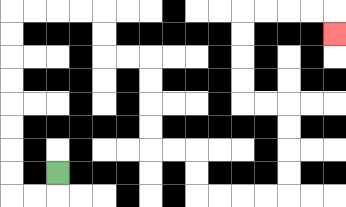{'start': '[2, 7]', 'end': '[14, 1]', 'path_directions': 'D,L,L,U,U,U,U,U,U,U,U,R,R,R,R,D,D,R,R,D,D,D,D,R,R,D,D,R,R,R,R,U,U,U,U,L,L,U,U,U,U,R,R,R,R,D', 'path_coordinates': '[[2, 7], [2, 8], [1, 8], [0, 8], [0, 7], [0, 6], [0, 5], [0, 4], [0, 3], [0, 2], [0, 1], [0, 0], [1, 0], [2, 0], [3, 0], [4, 0], [4, 1], [4, 2], [5, 2], [6, 2], [6, 3], [6, 4], [6, 5], [6, 6], [7, 6], [8, 6], [8, 7], [8, 8], [9, 8], [10, 8], [11, 8], [12, 8], [12, 7], [12, 6], [12, 5], [12, 4], [11, 4], [10, 4], [10, 3], [10, 2], [10, 1], [10, 0], [11, 0], [12, 0], [13, 0], [14, 0], [14, 1]]'}